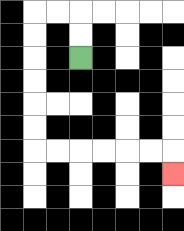{'start': '[3, 2]', 'end': '[7, 7]', 'path_directions': 'U,U,L,L,D,D,D,D,D,D,R,R,R,R,R,R,D', 'path_coordinates': '[[3, 2], [3, 1], [3, 0], [2, 0], [1, 0], [1, 1], [1, 2], [1, 3], [1, 4], [1, 5], [1, 6], [2, 6], [3, 6], [4, 6], [5, 6], [6, 6], [7, 6], [7, 7]]'}